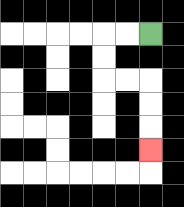{'start': '[6, 1]', 'end': '[6, 6]', 'path_directions': 'L,L,D,D,R,R,D,D,D', 'path_coordinates': '[[6, 1], [5, 1], [4, 1], [4, 2], [4, 3], [5, 3], [6, 3], [6, 4], [6, 5], [6, 6]]'}